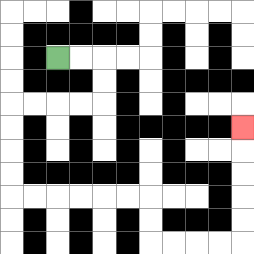{'start': '[2, 2]', 'end': '[10, 5]', 'path_directions': 'R,R,D,D,L,L,L,L,D,D,D,D,R,R,R,R,R,R,D,D,R,R,R,R,U,U,U,U,U', 'path_coordinates': '[[2, 2], [3, 2], [4, 2], [4, 3], [4, 4], [3, 4], [2, 4], [1, 4], [0, 4], [0, 5], [0, 6], [0, 7], [0, 8], [1, 8], [2, 8], [3, 8], [4, 8], [5, 8], [6, 8], [6, 9], [6, 10], [7, 10], [8, 10], [9, 10], [10, 10], [10, 9], [10, 8], [10, 7], [10, 6], [10, 5]]'}